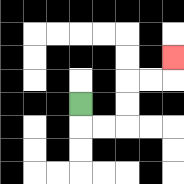{'start': '[3, 4]', 'end': '[7, 2]', 'path_directions': 'D,R,R,U,U,R,R,U', 'path_coordinates': '[[3, 4], [3, 5], [4, 5], [5, 5], [5, 4], [5, 3], [6, 3], [7, 3], [7, 2]]'}